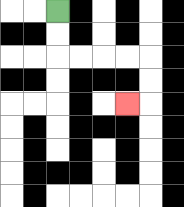{'start': '[2, 0]', 'end': '[5, 4]', 'path_directions': 'D,D,R,R,R,R,D,D,L', 'path_coordinates': '[[2, 0], [2, 1], [2, 2], [3, 2], [4, 2], [5, 2], [6, 2], [6, 3], [6, 4], [5, 4]]'}